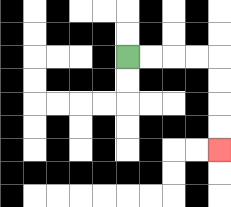{'start': '[5, 2]', 'end': '[9, 6]', 'path_directions': 'R,R,R,R,D,D,D,D', 'path_coordinates': '[[5, 2], [6, 2], [7, 2], [8, 2], [9, 2], [9, 3], [9, 4], [9, 5], [9, 6]]'}